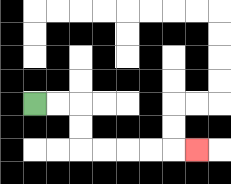{'start': '[1, 4]', 'end': '[8, 6]', 'path_directions': 'R,R,D,D,R,R,R,R,R', 'path_coordinates': '[[1, 4], [2, 4], [3, 4], [3, 5], [3, 6], [4, 6], [5, 6], [6, 6], [7, 6], [8, 6]]'}